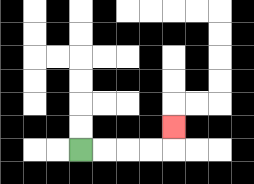{'start': '[3, 6]', 'end': '[7, 5]', 'path_directions': 'R,R,R,R,U', 'path_coordinates': '[[3, 6], [4, 6], [5, 6], [6, 6], [7, 6], [7, 5]]'}